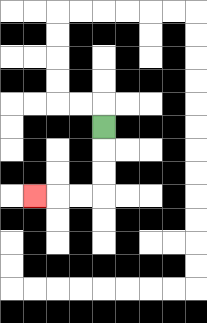{'start': '[4, 5]', 'end': '[1, 8]', 'path_directions': 'D,D,D,L,L,L', 'path_coordinates': '[[4, 5], [4, 6], [4, 7], [4, 8], [3, 8], [2, 8], [1, 8]]'}